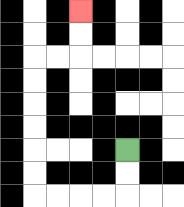{'start': '[5, 6]', 'end': '[3, 0]', 'path_directions': 'D,D,L,L,L,L,U,U,U,U,U,U,R,R,U,U', 'path_coordinates': '[[5, 6], [5, 7], [5, 8], [4, 8], [3, 8], [2, 8], [1, 8], [1, 7], [1, 6], [1, 5], [1, 4], [1, 3], [1, 2], [2, 2], [3, 2], [3, 1], [3, 0]]'}